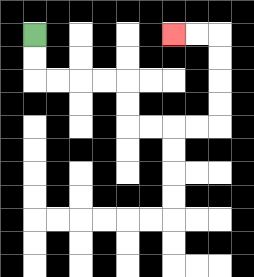{'start': '[1, 1]', 'end': '[7, 1]', 'path_directions': 'D,D,R,R,R,R,D,D,R,R,R,R,U,U,U,U,L,L', 'path_coordinates': '[[1, 1], [1, 2], [1, 3], [2, 3], [3, 3], [4, 3], [5, 3], [5, 4], [5, 5], [6, 5], [7, 5], [8, 5], [9, 5], [9, 4], [9, 3], [9, 2], [9, 1], [8, 1], [7, 1]]'}